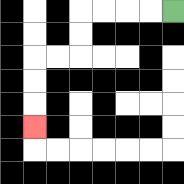{'start': '[7, 0]', 'end': '[1, 5]', 'path_directions': 'L,L,L,L,D,D,L,L,D,D,D', 'path_coordinates': '[[7, 0], [6, 0], [5, 0], [4, 0], [3, 0], [3, 1], [3, 2], [2, 2], [1, 2], [1, 3], [1, 4], [1, 5]]'}